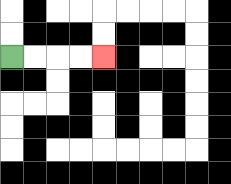{'start': '[0, 2]', 'end': '[4, 2]', 'path_directions': 'R,R,R,R', 'path_coordinates': '[[0, 2], [1, 2], [2, 2], [3, 2], [4, 2]]'}